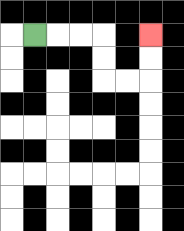{'start': '[1, 1]', 'end': '[6, 1]', 'path_directions': 'R,R,R,D,D,R,R,U,U', 'path_coordinates': '[[1, 1], [2, 1], [3, 1], [4, 1], [4, 2], [4, 3], [5, 3], [6, 3], [6, 2], [6, 1]]'}